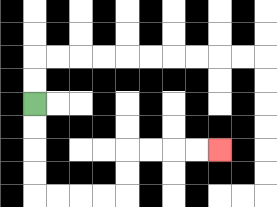{'start': '[1, 4]', 'end': '[9, 6]', 'path_directions': 'D,D,D,D,R,R,R,R,U,U,R,R,R,R', 'path_coordinates': '[[1, 4], [1, 5], [1, 6], [1, 7], [1, 8], [2, 8], [3, 8], [4, 8], [5, 8], [5, 7], [5, 6], [6, 6], [7, 6], [8, 6], [9, 6]]'}